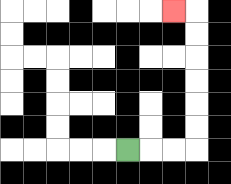{'start': '[5, 6]', 'end': '[7, 0]', 'path_directions': 'R,R,R,U,U,U,U,U,U,L', 'path_coordinates': '[[5, 6], [6, 6], [7, 6], [8, 6], [8, 5], [8, 4], [8, 3], [8, 2], [8, 1], [8, 0], [7, 0]]'}